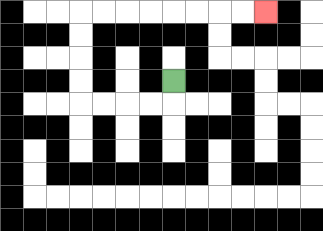{'start': '[7, 3]', 'end': '[11, 0]', 'path_directions': 'D,L,L,L,L,U,U,U,U,R,R,R,R,R,R,R,R', 'path_coordinates': '[[7, 3], [7, 4], [6, 4], [5, 4], [4, 4], [3, 4], [3, 3], [3, 2], [3, 1], [3, 0], [4, 0], [5, 0], [6, 0], [7, 0], [8, 0], [9, 0], [10, 0], [11, 0]]'}